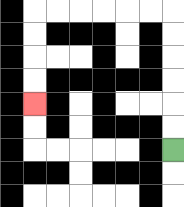{'start': '[7, 6]', 'end': '[1, 4]', 'path_directions': 'U,U,U,U,U,U,L,L,L,L,L,L,D,D,D,D', 'path_coordinates': '[[7, 6], [7, 5], [7, 4], [7, 3], [7, 2], [7, 1], [7, 0], [6, 0], [5, 0], [4, 0], [3, 0], [2, 0], [1, 0], [1, 1], [1, 2], [1, 3], [1, 4]]'}